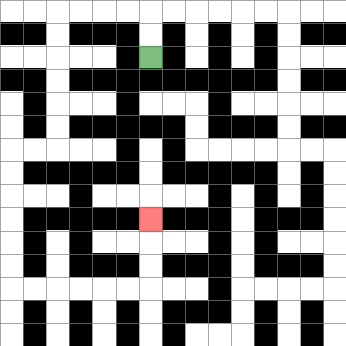{'start': '[6, 2]', 'end': '[6, 9]', 'path_directions': 'U,U,L,L,L,L,D,D,D,D,D,D,L,L,D,D,D,D,D,D,R,R,R,R,R,R,U,U,U', 'path_coordinates': '[[6, 2], [6, 1], [6, 0], [5, 0], [4, 0], [3, 0], [2, 0], [2, 1], [2, 2], [2, 3], [2, 4], [2, 5], [2, 6], [1, 6], [0, 6], [0, 7], [0, 8], [0, 9], [0, 10], [0, 11], [0, 12], [1, 12], [2, 12], [3, 12], [4, 12], [5, 12], [6, 12], [6, 11], [6, 10], [6, 9]]'}